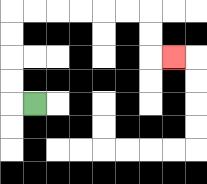{'start': '[1, 4]', 'end': '[7, 2]', 'path_directions': 'L,U,U,U,U,R,R,R,R,R,R,D,D,R', 'path_coordinates': '[[1, 4], [0, 4], [0, 3], [0, 2], [0, 1], [0, 0], [1, 0], [2, 0], [3, 0], [4, 0], [5, 0], [6, 0], [6, 1], [6, 2], [7, 2]]'}